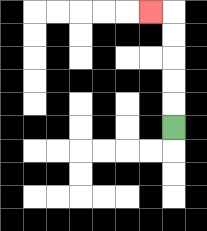{'start': '[7, 5]', 'end': '[6, 0]', 'path_directions': 'U,U,U,U,U,L', 'path_coordinates': '[[7, 5], [7, 4], [7, 3], [7, 2], [7, 1], [7, 0], [6, 0]]'}